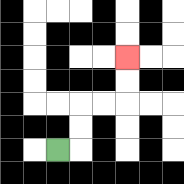{'start': '[2, 6]', 'end': '[5, 2]', 'path_directions': 'R,U,U,R,R,U,U', 'path_coordinates': '[[2, 6], [3, 6], [3, 5], [3, 4], [4, 4], [5, 4], [5, 3], [5, 2]]'}